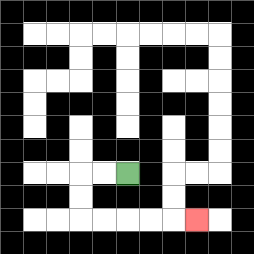{'start': '[5, 7]', 'end': '[8, 9]', 'path_directions': 'L,L,D,D,R,R,R,R,R', 'path_coordinates': '[[5, 7], [4, 7], [3, 7], [3, 8], [3, 9], [4, 9], [5, 9], [6, 9], [7, 9], [8, 9]]'}